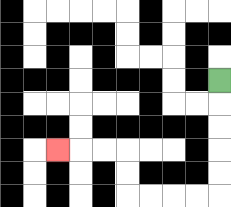{'start': '[9, 3]', 'end': '[2, 6]', 'path_directions': 'D,D,D,D,D,L,L,L,L,U,U,L,L,L', 'path_coordinates': '[[9, 3], [9, 4], [9, 5], [9, 6], [9, 7], [9, 8], [8, 8], [7, 8], [6, 8], [5, 8], [5, 7], [5, 6], [4, 6], [3, 6], [2, 6]]'}